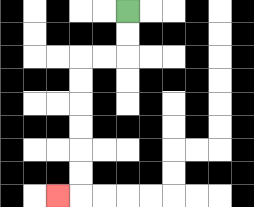{'start': '[5, 0]', 'end': '[2, 8]', 'path_directions': 'D,D,L,L,D,D,D,D,D,D,L', 'path_coordinates': '[[5, 0], [5, 1], [5, 2], [4, 2], [3, 2], [3, 3], [3, 4], [3, 5], [3, 6], [3, 7], [3, 8], [2, 8]]'}